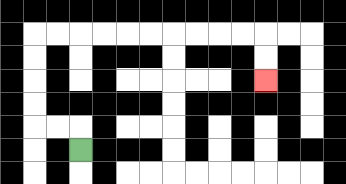{'start': '[3, 6]', 'end': '[11, 3]', 'path_directions': 'U,L,L,U,U,U,U,R,R,R,R,R,R,R,R,R,R,D,D', 'path_coordinates': '[[3, 6], [3, 5], [2, 5], [1, 5], [1, 4], [1, 3], [1, 2], [1, 1], [2, 1], [3, 1], [4, 1], [5, 1], [6, 1], [7, 1], [8, 1], [9, 1], [10, 1], [11, 1], [11, 2], [11, 3]]'}